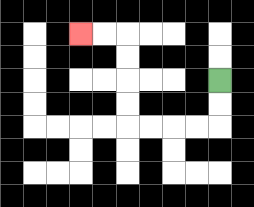{'start': '[9, 3]', 'end': '[3, 1]', 'path_directions': 'D,D,L,L,L,L,U,U,U,U,L,L', 'path_coordinates': '[[9, 3], [9, 4], [9, 5], [8, 5], [7, 5], [6, 5], [5, 5], [5, 4], [5, 3], [5, 2], [5, 1], [4, 1], [3, 1]]'}